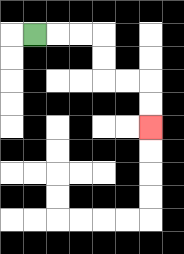{'start': '[1, 1]', 'end': '[6, 5]', 'path_directions': 'R,R,R,D,D,R,R,D,D', 'path_coordinates': '[[1, 1], [2, 1], [3, 1], [4, 1], [4, 2], [4, 3], [5, 3], [6, 3], [6, 4], [6, 5]]'}